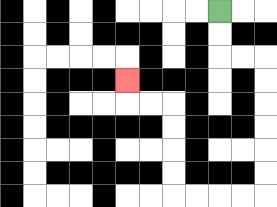{'start': '[9, 0]', 'end': '[5, 3]', 'path_directions': 'D,D,R,R,D,D,D,D,D,D,L,L,L,L,U,U,U,U,L,L,U', 'path_coordinates': '[[9, 0], [9, 1], [9, 2], [10, 2], [11, 2], [11, 3], [11, 4], [11, 5], [11, 6], [11, 7], [11, 8], [10, 8], [9, 8], [8, 8], [7, 8], [7, 7], [7, 6], [7, 5], [7, 4], [6, 4], [5, 4], [5, 3]]'}